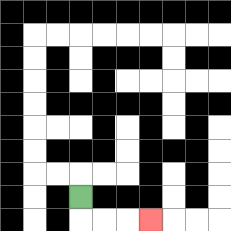{'start': '[3, 8]', 'end': '[6, 9]', 'path_directions': 'D,R,R,R', 'path_coordinates': '[[3, 8], [3, 9], [4, 9], [5, 9], [6, 9]]'}